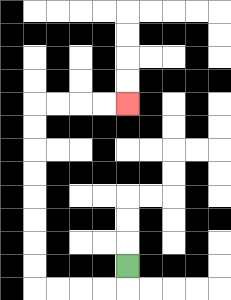{'start': '[5, 11]', 'end': '[5, 4]', 'path_directions': 'D,L,L,L,L,U,U,U,U,U,U,U,U,R,R,R,R', 'path_coordinates': '[[5, 11], [5, 12], [4, 12], [3, 12], [2, 12], [1, 12], [1, 11], [1, 10], [1, 9], [1, 8], [1, 7], [1, 6], [1, 5], [1, 4], [2, 4], [3, 4], [4, 4], [5, 4]]'}